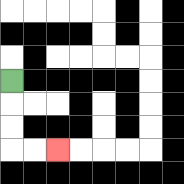{'start': '[0, 3]', 'end': '[2, 6]', 'path_directions': 'D,D,D,R,R', 'path_coordinates': '[[0, 3], [0, 4], [0, 5], [0, 6], [1, 6], [2, 6]]'}